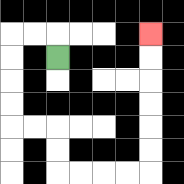{'start': '[2, 2]', 'end': '[6, 1]', 'path_directions': 'U,L,L,D,D,D,D,R,R,D,D,R,R,R,R,U,U,U,U,U,U', 'path_coordinates': '[[2, 2], [2, 1], [1, 1], [0, 1], [0, 2], [0, 3], [0, 4], [0, 5], [1, 5], [2, 5], [2, 6], [2, 7], [3, 7], [4, 7], [5, 7], [6, 7], [6, 6], [6, 5], [6, 4], [6, 3], [6, 2], [6, 1]]'}